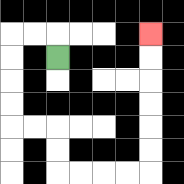{'start': '[2, 2]', 'end': '[6, 1]', 'path_directions': 'U,L,L,D,D,D,D,R,R,D,D,R,R,R,R,U,U,U,U,U,U', 'path_coordinates': '[[2, 2], [2, 1], [1, 1], [0, 1], [0, 2], [0, 3], [0, 4], [0, 5], [1, 5], [2, 5], [2, 6], [2, 7], [3, 7], [4, 7], [5, 7], [6, 7], [6, 6], [6, 5], [6, 4], [6, 3], [6, 2], [6, 1]]'}